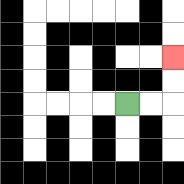{'start': '[5, 4]', 'end': '[7, 2]', 'path_directions': 'R,R,U,U', 'path_coordinates': '[[5, 4], [6, 4], [7, 4], [7, 3], [7, 2]]'}